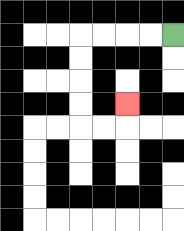{'start': '[7, 1]', 'end': '[5, 4]', 'path_directions': 'L,L,L,L,D,D,D,D,R,R,U', 'path_coordinates': '[[7, 1], [6, 1], [5, 1], [4, 1], [3, 1], [3, 2], [3, 3], [3, 4], [3, 5], [4, 5], [5, 5], [5, 4]]'}